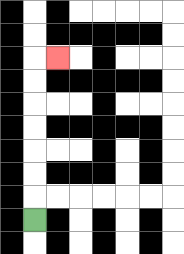{'start': '[1, 9]', 'end': '[2, 2]', 'path_directions': 'U,U,U,U,U,U,U,R', 'path_coordinates': '[[1, 9], [1, 8], [1, 7], [1, 6], [1, 5], [1, 4], [1, 3], [1, 2], [2, 2]]'}